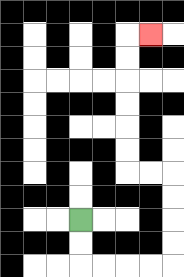{'start': '[3, 9]', 'end': '[6, 1]', 'path_directions': 'D,D,R,R,R,R,U,U,U,U,L,L,U,U,U,U,U,U,R', 'path_coordinates': '[[3, 9], [3, 10], [3, 11], [4, 11], [5, 11], [6, 11], [7, 11], [7, 10], [7, 9], [7, 8], [7, 7], [6, 7], [5, 7], [5, 6], [5, 5], [5, 4], [5, 3], [5, 2], [5, 1], [6, 1]]'}